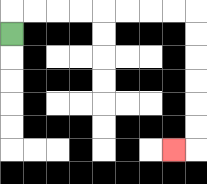{'start': '[0, 1]', 'end': '[7, 6]', 'path_directions': 'U,R,R,R,R,R,R,R,R,D,D,D,D,D,D,L', 'path_coordinates': '[[0, 1], [0, 0], [1, 0], [2, 0], [3, 0], [4, 0], [5, 0], [6, 0], [7, 0], [8, 0], [8, 1], [8, 2], [8, 3], [8, 4], [8, 5], [8, 6], [7, 6]]'}